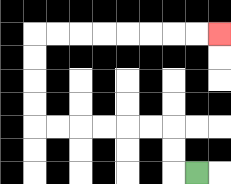{'start': '[8, 7]', 'end': '[9, 1]', 'path_directions': 'L,U,U,L,L,L,L,L,L,U,U,U,U,R,R,R,R,R,R,R,R', 'path_coordinates': '[[8, 7], [7, 7], [7, 6], [7, 5], [6, 5], [5, 5], [4, 5], [3, 5], [2, 5], [1, 5], [1, 4], [1, 3], [1, 2], [1, 1], [2, 1], [3, 1], [4, 1], [5, 1], [6, 1], [7, 1], [8, 1], [9, 1]]'}